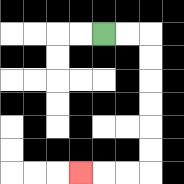{'start': '[4, 1]', 'end': '[3, 7]', 'path_directions': 'R,R,D,D,D,D,D,D,L,L,L', 'path_coordinates': '[[4, 1], [5, 1], [6, 1], [6, 2], [6, 3], [6, 4], [6, 5], [6, 6], [6, 7], [5, 7], [4, 7], [3, 7]]'}